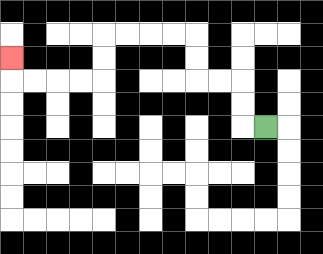{'start': '[11, 5]', 'end': '[0, 2]', 'path_directions': 'L,U,U,L,L,U,U,L,L,L,L,D,D,L,L,L,L,U', 'path_coordinates': '[[11, 5], [10, 5], [10, 4], [10, 3], [9, 3], [8, 3], [8, 2], [8, 1], [7, 1], [6, 1], [5, 1], [4, 1], [4, 2], [4, 3], [3, 3], [2, 3], [1, 3], [0, 3], [0, 2]]'}